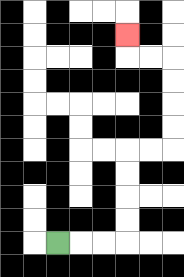{'start': '[2, 10]', 'end': '[5, 1]', 'path_directions': 'R,R,R,U,U,U,U,R,R,U,U,U,U,L,L,U', 'path_coordinates': '[[2, 10], [3, 10], [4, 10], [5, 10], [5, 9], [5, 8], [5, 7], [5, 6], [6, 6], [7, 6], [7, 5], [7, 4], [7, 3], [7, 2], [6, 2], [5, 2], [5, 1]]'}